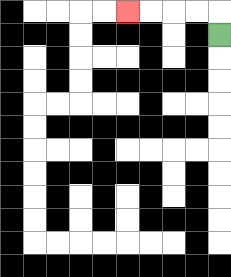{'start': '[9, 1]', 'end': '[5, 0]', 'path_directions': 'U,L,L,L,L', 'path_coordinates': '[[9, 1], [9, 0], [8, 0], [7, 0], [6, 0], [5, 0]]'}